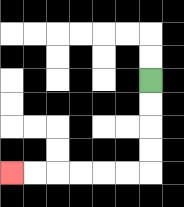{'start': '[6, 3]', 'end': '[0, 7]', 'path_directions': 'D,D,D,D,L,L,L,L,L,L', 'path_coordinates': '[[6, 3], [6, 4], [6, 5], [6, 6], [6, 7], [5, 7], [4, 7], [3, 7], [2, 7], [1, 7], [0, 7]]'}